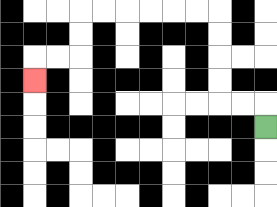{'start': '[11, 5]', 'end': '[1, 3]', 'path_directions': 'U,L,L,U,U,U,U,L,L,L,L,L,L,D,D,L,L,D', 'path_coordinates': '[[11, 5], [11, 4], [10, 4], [9, 4], [9, 3], [9, 2], [9, 1], [9, 0], [8, 0], [7, 0], [6, 0], [5, 0], [4, 0], [3, 0], [3, 1], [3, 2], [2, 2], [1, 2], [1, 3]]'}